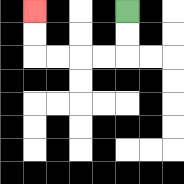{'start': '[5, 0]', 'end': '[1, 0]', 'path_directions': 'D,D,L,L,L,L,U,U', 'path_coordinates': '[[5, 0], [5, 1], [5, 2], [4, 2], [3, 2], [2, 2], [1, 2], [1, 1], [1, 0]]'}